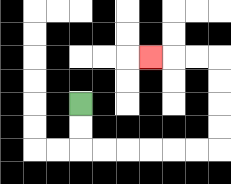{'start': '[3, 4]', 'end': '[6, 2]', 'path_directions': 'D,D,R,R,R,R,R,R,U,U,U,U,L,L,L', 'path_coordinates': '[[3, 4], [3, 5], [3, 6], [4, 6], [5, 6], [6, 6], [7, 6], [8, 6], [9, 6], [9, 5], [9, 4], [9, 3], [9, 2], [8, 2], [7, 2], [6, 2]]'}